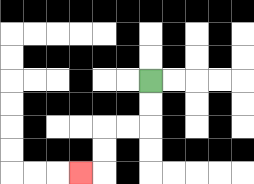{'start': '[6, 3]', 'end': '[3, 7]', 'path_directions': 'D,D,L,L,D,D,L', 'path_coordinates': '[[6, 3], [6, 4], [6, 5], [5, 5], [4, 5], [4, 6], [4, 7], [3, 7]]'}